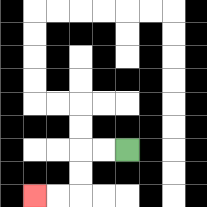{'start': '[5, 6]', 'end': '[1, 8]', 'path_directions': 'L,L,D,D,L,L', 'path_coordinates': '[[5, 6], [4, 6], [3, 6], [3, 7], [3, 8], [2, 8], [1, 8]]'}